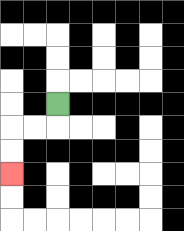{'start': '[2, 4]', 'end': '[0, 7]', 'path_directions': 'D,L,L,D,D', 'path_coordinates': '[[2, 4], [2, 5], [1, 5], [0, 5], [0, 6], [0, 7]]'}